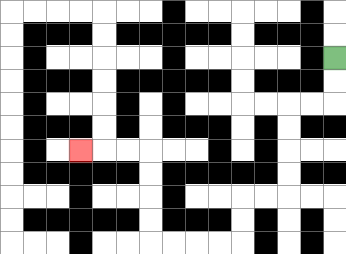{'start': '[14, 2]', 'end': '[3, 6]', 'path_directions': 'D,D,L,L,D,D,D,D,L,L,D,D,L,L,L,L,U,U,U,U,L,L,L', 'path_coordinates': '[[14, 2], [14, 3], [14, 4], [13, 4], [12, 4], [12, 5], [12, 6], [12, 7], [12, 8], [11, 8], [10, 8], [10, 9], [10, 10], [9, 10], [8, 10], [7, 10], [6, 10], [6, 9], [6, 8], [6, 7], [6, 6], [5, 6], [4, 6], [3, 6]]'}